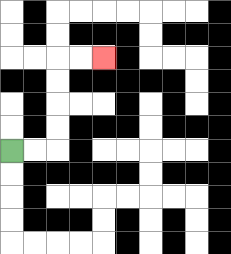{'start': '[0, 6]', 'end': '[4, 2]', 'path_directions': 'R,R,U,U,U,U,R,R', 'path_coordinates': '[[0, 6], [1, 6], [2, 6], [2, 5], [2, 4], [2, 3], [2, 2], [3, 2], [4, 2]]'}